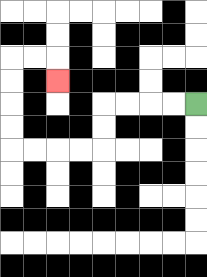{'start': '[8, 4]', 'end': '[2, 3]', 'path_directions': 'L,L,L,L,D,D,L,L,L,L,U,U,U,U,R,R,D', 'path_coordinates': '[[8, 4], [7, 4], [6, 4], [5, 4], [4, 4], [4, 5], [4, 6], [3, 6], [2, 6], [1, 6], [0, 6], [0, 5], [0, 4], [0, 3], [0, 2], [1, 2], [2, 2], [2, 3]]'}